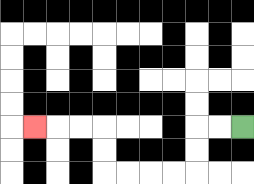{'start': '[10, 5]', 'end': '[1, 5]', 'path_directions': 'L,L,D,D,L,L,L,L,U,U,L,L,L', 'path_coordinates': '[[10, 5], [9, 5], [8, 5], [8, 6], [8, 7], [7, 7], [6, 7], [5, 7], [4, 7], [4, 6], [4, 5], [3, 5], [2, 5], [1, 5]]'}